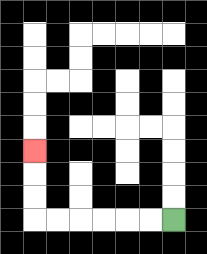{'start': '[7, 9]', 'end': '[1, 6]', 'path_directions': 'L,L,L,L,L,L,U,U,U', 'path_coordinates': '[[7, 9], [6, 9], [5, 9], [4, 9], [3, 9], [2, 9], [1, 9], [1, 8], [1, 7], [1, 6]]'}